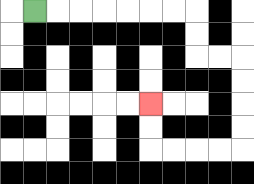{'start': '[1, 0]', 'end': '[6, 4]', 'path_directions': 'R,R,R,R,R,R,R,D,D,R,R,D,D,D,D,L,L,L,L,U,U', 'path_coordinates': '[[1, 0], [2, 0], [3, 0], [4, 0], [5, 0], [6, 0], [7, 0], [8, 0], [8, 1], [8, 2], [9, 2], [10, 2], [10, 3], [10, 4], [10, 5], [10, 6], [9, 6], [8, 6], [7, 6], [6, 6], [6, 5], [6, 4]]'}